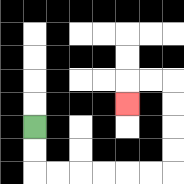{'start': '[1, 5]', 'end': '[5, 4]', 'path_directions': 'D,D,R,R,R,R,R,R,U,U,U,U,L,L,D', 'path_coordinates': '[[1, 5], [1, 6], [1, 7], [2, 7], [3, 7], [4, 7], [5, 7], [6, 7], [7, 7], [7, 6], [7, 5], [7, 4], [7, 3], [6, 3], [5, 3], [5, 4]]'}